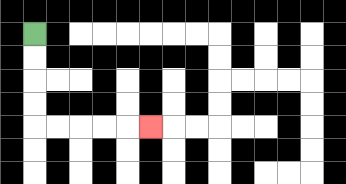{'start': '[1, 1]', 'end': '[6, 5]', 'path_directions': 'D,D,D,D,R,R,R,R,R', 'path_coordinates': '[[1, 1], [1, 2], [1, 3], [1, 4], [1, 5], [2, 5], [3, 5], [4, 5], [5, 5], [6, 5]]'}